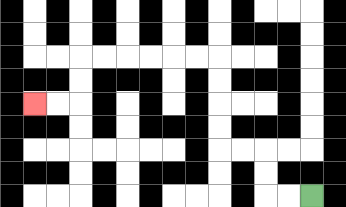{'start': '[13, 8]', 'end': '[1, 4]', 'path_directions': 'L,L,U,U,L,L,U,U,U,U,L,L,L,L,L,L,D,D,L,L', 'path_coordinates': '[[13, 8], [12, 8], [11, 8], [11, 7], [11, 6], [10, 6], [9, 6], [9, 5], [9, 4], [9, 3], [9, 2], [8, 2], [7, 2], [6, 2], [5, 2], [4, 2], [3, 2], [3, 3], [3, 4], [2, 4], [1, 4]]'}